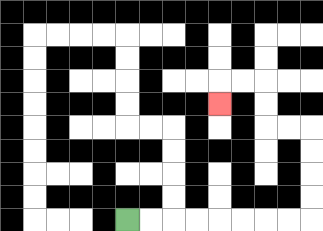{'start': '[5, 9]', 'end': '[9, 4]', 'path_directions': 'R,R,R,R,R,R,R,R,U,U,U,U,L,L,U,U,L,L,D', 'path_coordinates': '[[5, 9], [6, 9], [7, 9], [8, 9], [9, 9], [10, 9], [11, 9], [12, 9], [13, 9], [13, 8], [13, 7], [13, 6], [13, 5], [12, 5], [11, 5], [11, 4], [11, 3], [10, 3], [9, 3], [9, 4]]'}